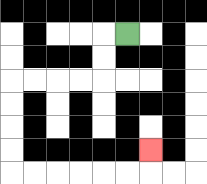{'start': '[5, 1]', 'end': '[6, 6]', 'path_directions': 'L,D,D,L,L,L,L,D,D,D,D,R,R,R,R,R,R,U', 'path_coordinates': '[[5, 1], [4, 1], [4, 2], [4, 3], [3, 3], [2, 3], [1, 3], [0, 3], [0, 4], [0, 5], [0, 6], [0, 7], [1, 7], [2, 7], [3, 7], [4, 7], [5, 7], [6, 7], [6, 6]]'}